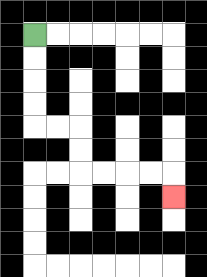{'start': '[1, 1]', 'end': '[7, 8]', 'path_directions': 'D,D,D,D,R,R,D,D,R,R,R,R,D', 'path_coordinates': '[[1, 1], [1, 2], [1, 3], [1, 4], [1, 5], [2, 5], [3, 5], [3, 6], [3, 7], [4, 7], [5, 7], [6, 7], [7, 7], [7, 8]]'}